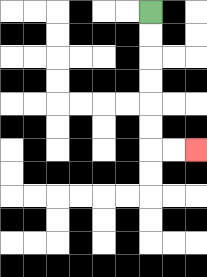{'start': '[6, 0]', 'end': '[8, 6]', 'path_directions': 'D,D,D,D,D,D,R,R', 'path_coordinates': '[[6, 0], [6, 1], [6, 2], [6, 3], [6, 4], [6, 5], [6, 6], [7, 6], [8, 6]]'}